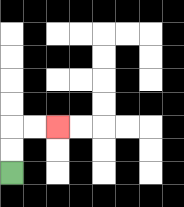{'start': '[0, 7]', 'end': '[2, 5]', 'path_directions': 'U,U,R,R', 'path_coordinates': '[[0, 7], [0, 6], [0, 5], [1, 5], [2, 5]]'}